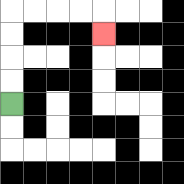{'start': '[0, 4]', 'end': '[4, 1]', 'path_directions': 'U,U,U,U,R,R,R,R,D', 'path_coordinates': '[[0, 4], [0, 3], [0, 2], [0, 1], [0, 0], [1, 0], [2, 0], [3, 0], [4, 0], [4, 1]]'}